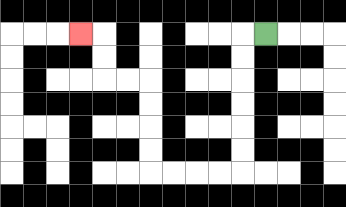{'start': '[11, 1]', 'end': '[3, 1]', 'path_directions': 'L,D,D,D,D,D,D,L,L,L,L,U,U,U,U,L,L,U,U,L', 'path_coordinates': '[[11, 1], [10, 1], [10, 2], [10, 3], [10, 4], [10, 5], [10, 6], [10, 7], [9, 7], [8, 7], [7, 7], [6, 7], [6, 6], [6, 5], [6, 4], [6, 3], [5, 3], [4, 3], [4, 2], [4, 1], [3, 1]]'}